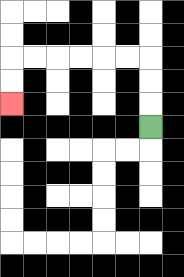{'start': '[6, 5]', 'end': '[0, 4]', 'path_directions': 'U,U,U,L,L,L,L,L,L,D,D', 'path_coordinates': '[[6, 5], [6, 4], [6, 3], [6, 2], [5, 2], [4, 2], [3, 2], [2, 2], [1, 2], [0, 2], [0, 3], [0, 4]]'}